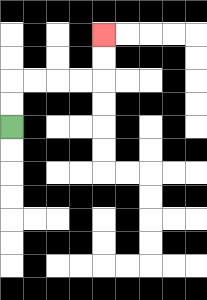{'start': '[0, 5]', 'end': '[4, 1]', 'path_directions': 'U,U,R,R,R,R,U,U', 'path_coordinates': '[[0, 5], [0, 4], [0, 3], [1, 3], [2, 3], [3, 3], [4, 3], [4, 2], [4, 1]]'}